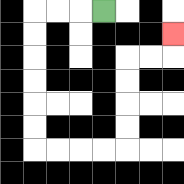{'start': '[4, 0]', 'end': '[7, 1]', 'path_directions': 'L,L,L,D,D,D,D,D,D,R,R,R,R,U,U,U,U,R,R,U', 'path_coordinates': '[[4, 0], [3, 0], [2, 0], [1, 0], [1, 1], [1, 2], [1, 3], [1, 4], [1, 5], [1, 6], [2, 6], [3, 6], [4, 6], [5, 6], [5, 5], [5, 4], [5, 3], [5, 2], [6, 2], [7, 2], [7, 1]]'}